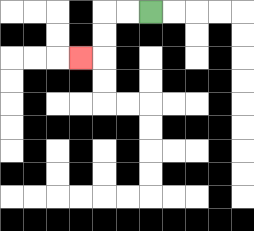{'start': '[6, 0]', 'end': '[3, 2]', 'path_directions': 'L,L,D,D,L', 'path_coordinates': '[[6, 0], [5, 0], [4, 0], [4, 1], [4, 2], [3, 2]]'}